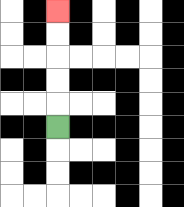{'start': '[2, 5]', 'end': '[2, 0]', 'path_directions': 'U,U,U,U,U', 'path_coordinates': '[[2, 5], [2, 4], [2, 3], [2, 2], [2, 1], [2, 0]]'}